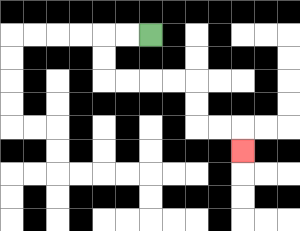{'start': '[6, 1]', 'end': '[10, 6]', 'path_directions': 'L,L,D,D,R,R,R,R,D,D,R,R,D', 'path_coordinates': '[[6, 1], [5, 1], [4, 1], [4, 2], [4, 3], [5, 3], [6, 3], [7, 3], [8, 3], [8, 4], [8, 5], [9, 5], [10, 5], [10, 6]]'}